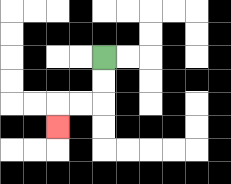{'start': '[4, 2]', 'end': '[2, 5]', 'path_directions': 'D,D,L,L,D', 'path_coordinates': '[[4, 2], [4, 3], [4, 4], [3, 4], [2, 4], [2, 5]]'}